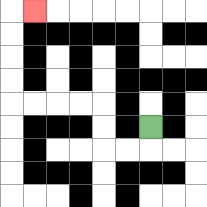{'start': '[6, 5]', 'end': '[1, 0]', 'path_directions': 'D,L,L,U,U,L,L,L,L,U,U,U,U,R', 'path_coordinates': '[[6, 5], [6, 6], [5, 6], [4, 6], [4, 5], [4, 4], [3, 4], [2, 4], [1, 4], [0, 4], [0, 3], [0, 2], [0, 1], [0, 0], [1, 0]]'}